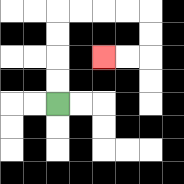{'start': '[2, 4]', 'end': '[4, 2]', 'path_directions': 'U,U,U,U,R,R,R,R,D,D,L,L', 'path_coordinates': '[[2, 4], [2, 3], [2, 2], [2, 1], [2, 0], [3, 0], [4, 0], [5, 0], [6, 0], [6, 1], [6, 2], [5, 2], [4, 2]]'}